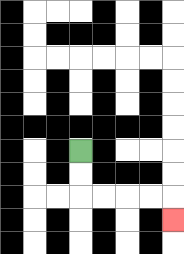{'start': '[3, 6]', 'end': '[7, 9]', 'path_directions': 'D,D,R,R,R,R,D', 'path_coordinates': '[[3, 6], [3, 7], [3, 8], [4, 8], [5, 8], [6, 8], [7, 8], [7, 9]]'}